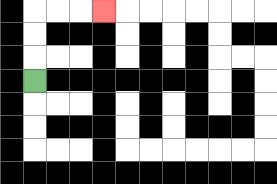{'start': '[1, 3]', 'end': '[4, 0]', 'path_directions': 'U,U,U,R,R,R', 'path_coordinates': '[[1, 3], [1, 2], [1, 1], [1, 0], [2, 0], [3, 0], [4, 0]]'}